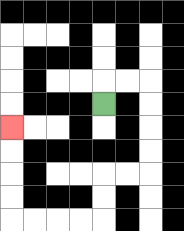{'start': '[4, 4]', 'end': '[0, 5]', 'path_directions': 'U,R,R,D,D,D,D,L,L,D,D,L,L,L,L,U,U,U,U', 'path_coordinates': '[[4, 4], [4, 3], [5, 3], [6, 3], [6, 4], [6, 5], [6, 6], [6, 7], [5, 7], [4, 7], [4, 8], [4, 9], [3, 9], [2, 9], [1, 9], [0, 9], [0, 8], [0, 7], [0, 6], [0, 5]]'}